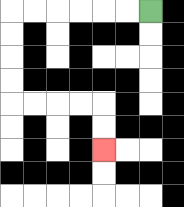{'start': '[6, 0]', 'end': '[4, 6]', 'path_directions': 'L,L,L,L,L,L,D,D,D,D,R,R,R,R,D,D', 'path_coordinates': '[[6, 0], [5, 0], [4, 0], [3, 0], [2, 0], [1, 0], [0, 0], [0, 1], [0, 2], [0, 3], [0, 4], [1, 4], [2, 4], [3, 4], [4, 4], [4, 5], [4, 6]]'}